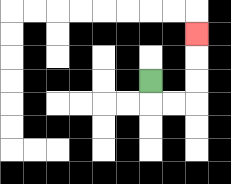{'start': '[6, 3]', 'end': '[8, 1]', 'path_directions': 'D,R,R,U,U,U', 'path_coordinates': '[[6, 3], [6, 4], [7, 4], [8, 4], [8, 3], [8, 2], [8, 1]]'}